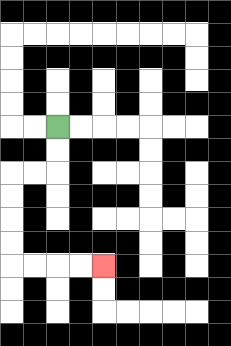{'start': '[2, 5]', 'end': '[4, 11]', 'path_directions': 'D,D,L,L,D,D,D,D,R,R,R,R', 'path_coordinates': '[[2, 5], [2, 6], [2, 7], [1, 7], [0, 7], [0, 8], [0, 9], [0, 10], [0, 11], [1, 11], [2, 11], [3, 11], [4, 11]]'}